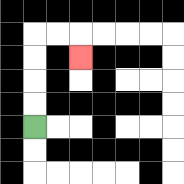{'start': '[1, 5]', 'end': '[3, 2]', 'path_directions': 'U,U,U,U,R,R,D', 'path_coordinates': '[[1, 5], [1, 4], [1, 3], [1, 2], [1, 1], [2, 1], [3, 1], [3, 2]]'}